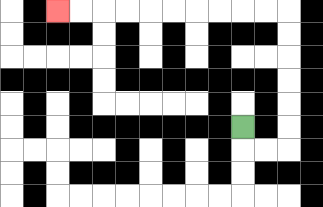{'start': '[10, 5]', 'end': '[2, 0]', 'path_directions': 'D,R,R,U,U,U,U,U,U,L,L,L,L,L,L,L,L,L,L', 'path_coordinates': '[[10, 5], [10, 6], [11, 6], [12, 6], [12, 5], [12, 4], [12, 3], [12, 2], [12, 1], [12, 0], [11, 0], [10, 0], [9, 0], [8, 0], [7, 0], [6, 0], [5, 0], [4, 0], [3, 0], [2, 0]]'}